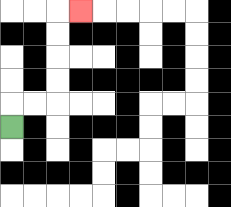{'start': '[0, 5]', 'end': '[3, 0]', 'path_directions': 'U,R,R,U,U,U,U,R', 'path_coordinates': '[[0, 5], [0, 4], [1, 4], [2, 4], [2, 3], [2, 2], [2, 1], [2, 0], [3, 0]]'}